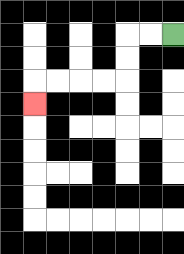{'start': '[7, 1]', 'end': '[1, 4]', 'path_directions': 'L,L,D,D,L,L,L,L,D', 'path_coordinates': '[[7, 1], [6, 1], [5, 1], [5, 2], [5, 3], [4, 3], [3, 3], [2, 3], [1, 3], [1, 4]]'}